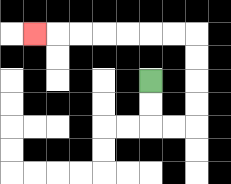{'start': '[6, 3]', 'end': '[1, 1]', 'path_directions': 'D,D,R,R,U,U,U,U,L,L,L,L,L,L,L', 'path_coordinates': '[[6, 3], [6, 4], [6, 5], [7, 5], [8, 5], [8, 4], [8, 3], [8, 2], [8, 1], [7, 1], [6, 1], [5, 1], [4, 1], [3, 1], [2, 1], [1, 1]]'}